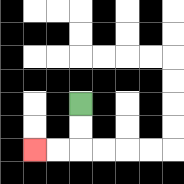{'start': '[3, 4]', 'end': '[1, 6]', 'path_directions': 'D,D,L,L', 'path_coordinates': '[[3, 4], [3, 5], [3, 6], [2, 6], [1, 6]]'}